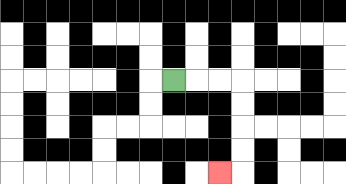{'start': '[7, 3]', 'end': '[9, 7]', 'path_directions': 'R,R,R,D,D,D,D,L', 'path_coordinates': '[[7, 3], [8, 3], [9, 3], [10, 3], [10, 4], [10, 5], [10, 6], [10, 7], [9, 7]]'}